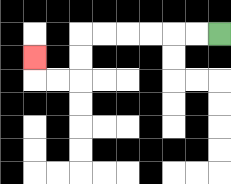{'start': '[9, 1]', 'end': '[1, 2]', 'path_directions': 'L,L,L,L,L,L,D,D,L,L,U', 'path_coordinates': '[[9, 1], [8, 1], [7, 1], [6, 1], [5, 1], [4, 1], [3, 1], [3, 2], [3, 3], [2, 3], [1, 3], [1, 2]]'}